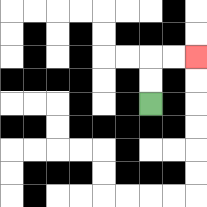{'start': '[6, 4]', 'end': '[8, 2]', 'path_directions': 'U,U,R,R', 'path_coordinates': '[[6, 4], [6, 3], [6, 2], [7, 2], [8, 2]]'}